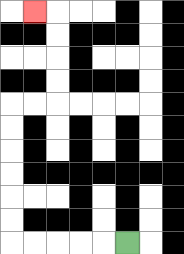{'start': '[5, 10]', 'end': '[1, 0]', 'path_directions': 'L,L,L,L,L,U,U,U,U,U,U,R,R,U,U,U,U,L', 'path_coordinates': '[[5, 10], [4, 10], [3, 10], [2, 10], [1, 10], [0, 10], [0, 9], [0, 8], [0, 7], [0, 6], [0, 5], [0, 4], [1, 4], [2, 4], [2, 3], [2, 2], [2, 1], [2, 0], [1, 0]]'}